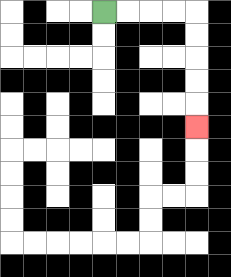{'start': '[4, 0]', 'end': '[8, 5]', 'path_directions': 'R,R,R,R,D,D,D,D,D', 'path_coordinates': '[[4, 0], [5, 0], [6, 0], [7, 0], [8, 0], [8, 1], [8, 2], [8, 3], [8, 4], [8, 5]]'}